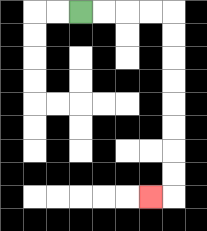{'start': '[3, 0]', 'end': '[6, 8]', 'path_directions': 'R,R,R,R,D,D,D,D,D,D,D,D,L', 'path_coordinates': '[[3, 0], [4, 0], [5, 0], [6, 0], [7, 0], [7, 1], [7, 2], [7, 3], [7, 4], [7, 5], [7, 6], [7, 7], [7, 8], [6, 8]]'}